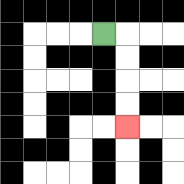{'start': '[4, 1]', 'end': '[5, 5]', 'path_directions': 'R,D,D,D,D', 'path_coordinates': '[[4, 1], [5, 1], [5, 2], [5, 3], [5, 4], [5, 5]]'}